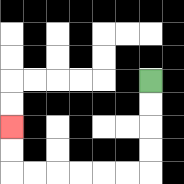{'start': '[6, 3]', 'end': '[0, 5]', 'path_directions': 'D,D,D,D,L,L,L,L,L,L,U,U', 'path_coordinates': '[[6, 3], [6, 4], [6, 5], [6, 6], [6, 7], [5, 7], [4, 7], [3, 7], [2, 7], [1, 7], [0, 7], [0, 6], [0, 5]]'}